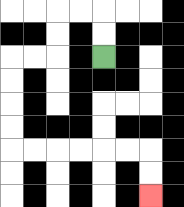{'start': '[4, 2]', 'end': '[6, 8]', 'path_directions': 'U,U,L,L,D,D,L,L,D,D,D,D,R,R,R,R,R,R,D,D', 'path_coordinates': '[[4, 2], [4, 1], [4, 0], [3, 0], [2, 0], [2, 1], [2, 2], [1, 2], [0, 2], [0, 3], [0, 4], [0, 5], [0, 6], [1, 6], [2, 6], [3, 6], [4, 6], [5, 6], [6, 6], [6, 7], [6, 8]]'}